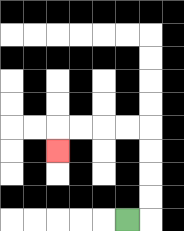{'start': '[5, 9]', 'end': '[2, 6]', 'path_directions': 'R,U,U,U,U,L,L,L,L,D', 'path_coordinates': '[[5, 9], [6, 9], [6, 8], [6, 7], [6, 6], [6, 5], [5, 5], [4, 5], [3, 5], [2, 5], [2, 6]]'}